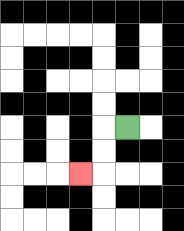{'start': '[5, 5]', 'end': '[3, 7]', 'path_directions': 'L,D,D,L', 'path_coordinates': '[[5, 5], [4, 5], [4, 6], [4, 7], [3, 7]]'}